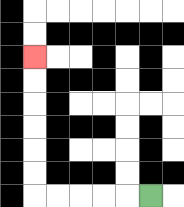{'start': '[6, 8]', 'end': '[1, 2]', 'path_directions': 'L,L,L,L,L,U,U,U,U,U,U', 'path_coordinates': '[[6, 8], [5, 8], [4, 8], [3, 8], [2, 8], [1, 8], [1, 7], [1, 6], [1, 5], [1, 4], [1, 3], [1, 2]]'}